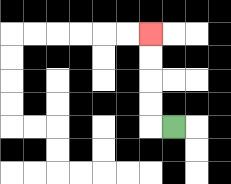{'start': '[7, 5]', 'end': '[6, 1]', 'path_directions': 'L,U,U,U,U', 'path_coordinates': '[[7, 5], [6, 5], [6, 4], [6, 3], [6, 2], [6, 1]]'}